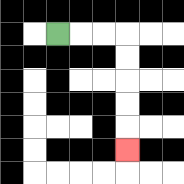{'start': '[2, 1]', 'end': '[5, 6]', 'path_directions': 'R,R,R,D,D,D,D,D', 'path_coordinates': '[[2, 1], [3, 1], [4, 1], [5, 1], [5, 2], [5, 3], [5, 4], [5, 5], [5, 6]]'}